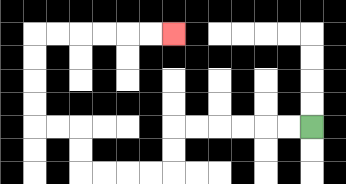{'start': '[13, 5]', 'end': '[7, 1]', 'path_directions': 'L,L,L,L,L,L,D,D,L,L,L,L,U,U,L,L,U,U,U,U,R,R,R,R,R,R', 'path_coordinates': '[[13, 5], [12, 5], [11, 5], [10, 5], [9, 5], [8, 5], [7, 5], [7, 6], [7, 7], [6, 7], [5, 7], [4, 7], [3, 7], [3, 6], [3, 5], [2, 5], [1, 5], [1, 4], [1, 3], [1, 2], [1, 1], [2, 1], [3, 1], [4, 1], [5, 1], [6, 1], [7, 1]]'}